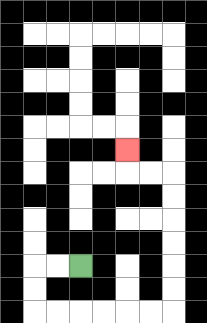{'start': '[3, 11]', 'end': '[5, 6]', 'path_directions': 'L,L,D,D,R,R,R,R,R,R,U,U,U,U,U,U,L,L,U', 'path_coordinates': '[[3, 11], [2, 11], [1, 11], [1, 12], [1, 13], [2, 13], [3, 13], [4, 13], [5, 13], [6, 13], [7, 13], [7, 12], [7, 11], [7, 10], [7, 9], [7, 8], [7, 7], [6, 7], [5, 7], [5, 6]]'}